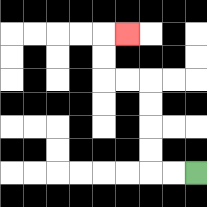{'start': '[8, 7]', 'end': '[5, 1]', 'path_directions': 'L,L,U,U,U,U,L,L,U,U,R', 'path_coordinates': '[[8, 7], [7, 7], [6, 7], [6, 6], [6, 5], [6, 4], [6, 3], [5, 3], [4, 3], [4, 2], [4, 1], [5, 1]]'}